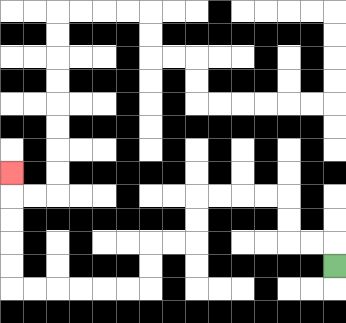{'start': '[14, 11]', 'end': '[0, 7]', 'path_directions': 'U,L,L,U,U,L,L,L,L,D,D,L,L,D,D,L,L,L,L,L,L,U,U,U,U,U', 'path_coordinates': '[[14, 11], [14, 10], [13, 10], [12, 10], [12, 9], [12, 8], [11, 8], [10, 8], [9, 8], [8, 8], [8, 9], [8, 10], [7, 10], [6, 10], [6, 11], [6, 12], [5, 12], [4, 12], [3, 12], [2, 12], [1, 12], [0, 12], [0, 11], [0, 10], [0, 9], [0, 8], [0, 7]]'}